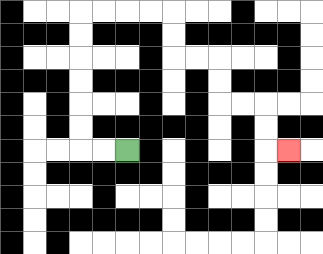{'start': '[5, 6]', 'end': '[12, 6]', 'path_directions': 'L,L,U,U,U,U,U,U,R,R,R,R,D,D,R,R,D,D,R,R,D,D,R', 'path_coordinates': '[[5, 6], [4, 6], [3, 6], [3, 5], [3, 4], [3, 3], [3, 2], [3, 1], [3, 0], [4, 0], [5, 0], [6, 0], [7, 0], [7, 1], [7, 2], [8, 2], [9, 2], [9, 3], [9, 4], [10, 4], [11, 4], [11, 5], [11, 6], [12, 6]]'}